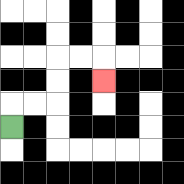{'start': '[0, 5]', 'end': '[4, 3]', 'path_directions': 'U,R,R,U,U,R,R,D', 'path_coordinates': '[[0, 5], [0, 4], [1, 4], [2, 4], [2, 3], [2, 2], [3, 2], [4, 2], [4, 3]]'}